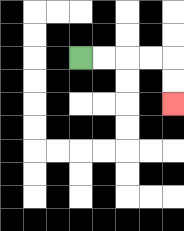{'start': '[3, 2]', 'end': '[7, 4]', 'path_directions': 'R,R,R,R,D,D', 'path_coordinates': '[[3, 2], [4, 2], [5, 2], [6, 2], [7, 2], [7, 3], [7, 4]]'}